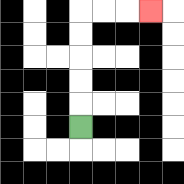{'start': '[3, 5]', 'end': '[6, 0]', 'path_directions': 'U,U,U,U,U,R,R,R', 'path_coordinates': '[[3, 5], [3, 4], [3, 3], [3, 2], [3, 1], [3, 0], [4, 0], [5, 0], [6, 0]]'}